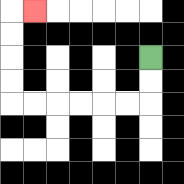{'start': '[6, 2]', 'end': '[1, 0]', 'path_directions': 'D,D,L,L,L,L,L,L,U,U,U,U,R', 'path_coordinates': '[[6, 2], [6, 3], [6, 4], [5, 4], [4, 4], [3, 4], [2, 4], [1, 4], [0, 4], [0, 3], [0, 2], [0, 1], [0, 0], [1, 0]]'}